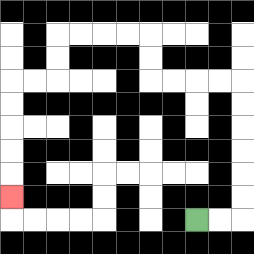{'start': '[8, 9]', 'end': '[0, 8]', 'path_directions': 'R,R,U,U,U,U,U,U,L,L,L,L,U,U,L,L,L,L,D,D,L,L,D,D,D,D,D', 'path_coordinates': '[[8, 9], [9, 9], [10, 9], [10, 8], [10, 7], [10, 6], [10, 5], [10, 4], [10, 3], [9, 3], [8, 3], [7, 3], [6, 3], [6, 2], [6, 1], [5, 1], [4, 1], [3, 1], [2, 1], [2, 2], [2, 3], [1, 3], [0, 3], [0, 4], [0, 5], [0, 6], [0, 7], [0, 8]]'}